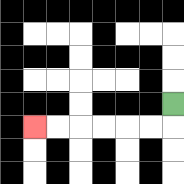{'start': '[7, 4]', 'end': '[1, 5]', 'path_directions': 'D,L,L,L,L,L,L', 'path_coordinates': '[[7, 4], [7, 5], [6, 5], [5, 5], [4, 5], [3, 5], [2, 5], [1, 5]]'}